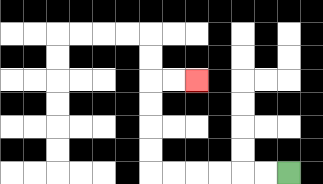{'start': '[12, 7]', 'end': '[8, 3]', 'path_directions': 'L,L,L,L,L,L,U,U,U,U,R,R', 'path_coordinates': '[[12, 7], [11, 7], [10, 7], [9, 7], [8, 7], [7, 7], [6, 7], [6, 6], [6, 5], [6, 4], [6, 3], [7, 3], [8, 3]]'}